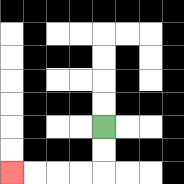{'start': '[4, 5]', 'end': '[0, 7]', 'path_directions': 'D,D,L,L,L,L', 'path_coordinates': '[[4, 5], [4, 6], [4, 7], [3, 7], [2, 7], [1, 7], [0, 7]]'}